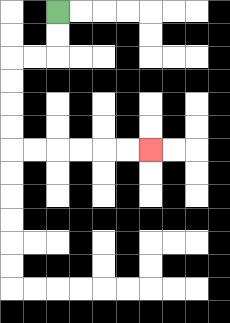{'start': '[2, 0]', 'end': '[6, 6]', 'path_directions': 'D,D,L,L,D,D,D,D,R,R,R,R,R,R', 'path_coordinates': '[[2, 0], [2, 1], [2, 2], [1, 2], [0, 2], [0, 3], [0, 4], [0, 5], [0, 6], [1, 6], [2, 6], [3, 6], [4, 6], [5, 6], [6, 6]]'}